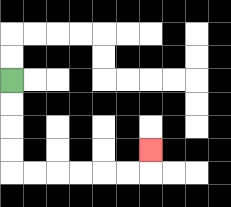{'start': '[0, 3]', 'end': '[6, 6]', 'path_directions': 'D,D,D,D,R,R,R,R,R,R,U', 'path_coordinates': '[[0, 3], [0, 4], [0, 5], [0, 6], [0, 7], [1, 7], [2, 7], [3, 7], [4, 7], [5, 7], [6, 7], [6, 6]]'}